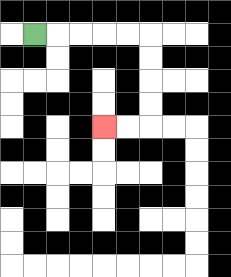{'start': '[1, 1]', 'end': '[4, 5]', 'path_directions': 'R,R,R,R,R,D,D,D,D,L,L', 'path_coordinates': '[[1, 1], [2, 1], [3, 1], [4, 1], [5, 1], [6, 1], [6, 2], [6, 3], [6, 4], [6, 5], [5, 5], [4, 5]]'}